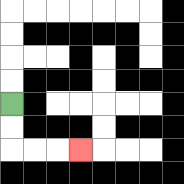{'start': '[0, 4]', 'end': '[3, 6]', 'path_directions': 'D,D,R,R,R', 'path_coordinates': '[[0, 4], [0, 5], [0, 6], [1, 6], [2, 6], [3, 6]]'}